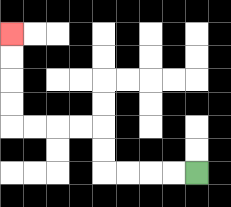{'start': '[8, 7]', 'end': '[0, 1]', 'path_directions': 'L,L,L,L,U,U,L,L,L,L,U,U,U,U', 'path_coordinates': '[[8, 7], [7, 7], [6, 7], [5, 7], [4, 7], [4, 6], [4, 5], [3, 5], [2, 5], [1, 5], [0, 5], [0, 4], [0, 3], [0, 2], [0, 1]]'}